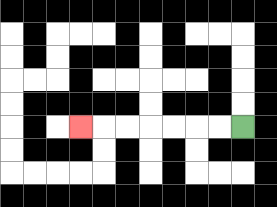{'start': '[10, 5]', 'end': '[3, 5]', 'path_directions': 'L,L,L,L,L,L,L', 'path_coordinates': '[[10, 5], [9, 5], [8, 5], [7, 5], [6, 5], [5, 5], [4, 5], [3, 5]]'}